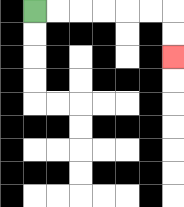{'start': '[1, 0]', 'end': '[7, 2]', 'path_directions': 'R,R,R,R,R,R,D,D', 'path_coordinates': '[[1, 0], [2, 0], [3, 0], [4, 0], [5, 0], [6, 0], [7, 0], [7, 1], [7, 2]]'}